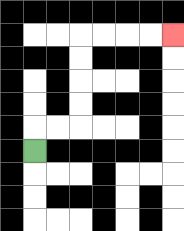{'start': '[1, 6]', 'end': '[7, 1]', 'path_directions': 'U,R,R,U,U,U,U,R,R,R,R', 'path_coordinates': '[[1, 6], [1, 5], [2, 5], [3, 5], [3, 4], [3, 3], [3, 2], [3, 1], [4, 1], [5, 1], [6, 1], [7, 1]]'}